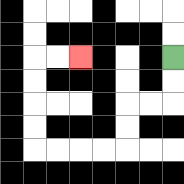{'start': '[7, 2]', 'end': '[3, 2]', 'path_directions': 'D,D,L,L,D,D,L,L,L,L,U,U,U,U,R,R', 'path_coordinates': '[[7, 2], [7, 3], [7, 4], [6, 4], [5, 4], [5, 5], [5, 6], [4, 6], [3, 6], [2, 6], [1, 6], [1, 5], [1, 4], [1, 3], [1, 2], [2, 2], [3, 2]]'}